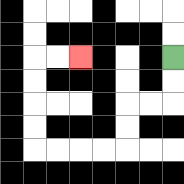{'start': '[7, 2]', 'end': '[3, 2]', 'path_directions': 'D,D,L,L,D,D,L,L,L,L,U,U,U,U,R,R', 'path_coordinates': '[[7, 2], [7, 3], [7, 4], [6, 4], [5, 4], [5, 5], [5, 6], [4, 6], [3, 6], [2, 6], [1, 6], [1, 5], [1, 4], [1, 3], [1, 2], [2, 2], [3, 2]]'}